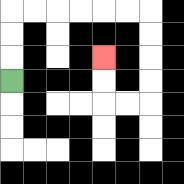{'start': '[0, 3]', 'end': '[4, 2]', 'path_directions': 'U,U,U,R,R,R,R,R,R,D,D,D,D,L,L,U,U', 'path_coordinates': '[[0, 3], [0, 2], [0, 1], [0, 0], [1, 0], [2, 0], [3, 0], [4, 0], [5, 0], [6, 0], [6, 1], [6, 2], [6, 3], [6, 4], [5, 4], [4, 4], [4, 3], [4, 2]]'}